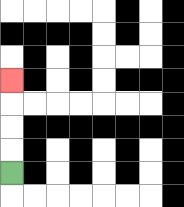{'start': '[0, 7]', 'end': '[0, 3]', 'path_directions': 'U,U,U,U', 'path_coordinates': '[[0, 7], [0, 6], [0, 5], [0, 4], [0, 3]]'}